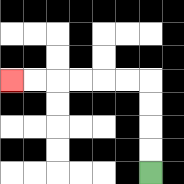{'start': '[6, 7]', 'end': '[0, 3]', 'path_directions': 'U,U,U,U,L,L,L,L,L,L', 'path_coordinates': '[[6, 7], [6, 6], [6, 5], [6, 4], [6, 3], [5, 3], [4, 3], [3, 3], [2, 3], [1, 3], [0, 3]]'}